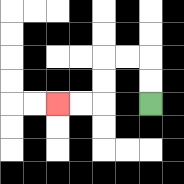{'start': '[6, 4]', 'end': '[2, 4]', 'path_directions': 'U,U,L,L,D,D,L,L', 'path_coordinates': '[[6, 4], [6, 3], [6, 2], [5, 2], [4, 2], [4, 3], [4, 4], [3, 4], [2, 4]]'}